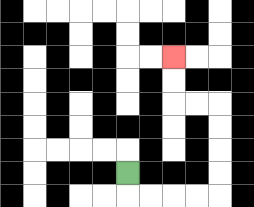{'start': '[5, 7]', 'end': '[7, 2]', 'path_directions': 'D,R,R,R,R,U,U,U,U,L,L,U,U', 'path_coordinates': '[[5, 7], [5, 8], [6, 8], [7, 8], [8, 8], [9, 8], [9, 7], [9, 6], [9, 5], [9, 4], [8, 4], [7, 4], [7, 3], [7, 2]]'}